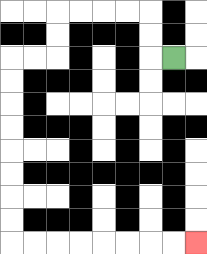{'start': '[7, 2]', 'end': '[8, 10]', 'path_directions': 'L,U,U,L,L,L,L,D,D,L,L,D,D,D,D,D,D,D,D,R,R,R,R,R,R,R,R', 'path_coordinates': '[[7, 2], [6, 2], [6, 1], [6, 0], [5, 0], [4, 0], [3, 0], [2, 0], [2, 1], [2, 2], [1, 2], [0, 2], [0, 3], [0, 4], [0, 5], [0, 6], [0, 7], [0, 8], [0, 9], [0, 10], [1, 10], [2, 10], [3, 10], [4, 10], [5, 10], [6, 10], [7, 10], [8, 10]]'}